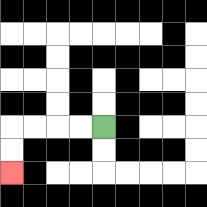{'start': '[4, 5]', 'end': '[0, 7]', 'path_directions': 'L,L,L,L,D,D', 'path_coordinates': '[[4, 5], [3, 5], [2, 5], [1, 5], [0, 5], [0, 6], [0, 7]]'}